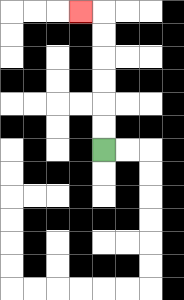{'start': '[4, 6]', 'end': '[3, 0]', 'path_directions': 'U,U,U,U,U,U,L', 'path_coordinates': '[[4, 6], [4, 5], [4, 4], [4, 3], [4, 2], [4, 1], [4, 0], [3, 0]]'}